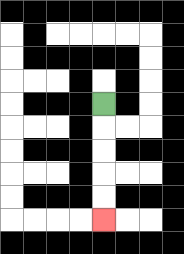{'start': '[4, 4]', 'end': '[4, 9]', 'path_directions': 'D,D,D,D,D', 'path_coordinates': '[[4, 4], [4, 5], [4, 6], [4, 7], [4, 8], [4, 9]]'}